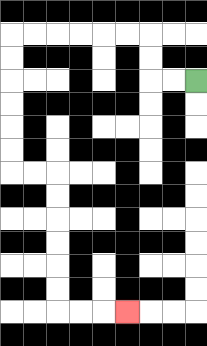{'start': '[8, 3]', 'end': '[5, 13]', 'path_directions': 'L,L,U,U,L,L,L,L,L,L,D,D,D,D,D,D,R,R,D,D,D,D,D,D,R,R,R', 'path_coordinates': '[[8, 3], [7, 3], [6, 3], [6, 2], [6, 1], [5, 1], [4, 1], [3, 1], [2, 1], [1, 1], [0, 1], [0, 2], [0, 3], [0, 4], [0, 5], [0, 6], [0, 7], [1, 7], [2, 7], [2, 8], [2, 9], [2, 10], [2, 11], [2, 12], [2, 13], [3, 13], [4, 13], [5, 13]]'}